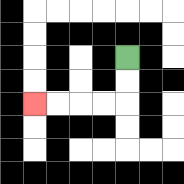{'start': '[5, 2]', 'end': '[1, 4]', 'path_directions': 'D,D,L,L,L,L', 'path_coordinates': '[[5, 2], [5, 3], [5, 4], [4, 4], [3, 4], [2, 4], [1, 4]]'}